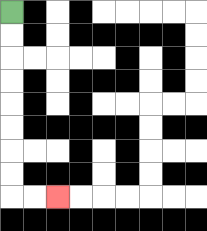{'start': '[0, 0]', 'end': '[2, 8]', 'path_directions': 'D,D,D,D,D,D,D,D,R,R', 'path_coordinates': '[[0, 0], [0, 1], [0, 2], [0, 3], [0, 4], [0, 5], [0, 6], [0, 7], [0, 8], [1, 8], [2, 8]]'}